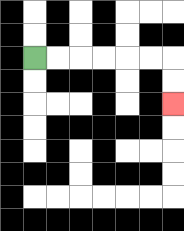{'start': '[1, 2]', 'end': '[7, 4]', 'path_directions': 'R,R,R,R,R,R,D,D', 'path_coordinates': '[[1, 2], [2, 2], [3, 2], [4, 2], [5, 2], [6, 2], [7, 2], [7, 3], [7, 4]]'}